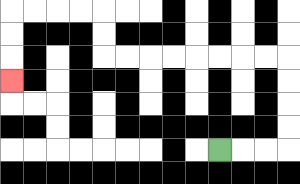{'start': '[9, 6]', 'end': '[0, 3]', 'path_directions': 'R,R,R,U,U,U,U,L,L,L,L,L,L,L,L,U,U,L,L,L,L,D,D,D', 'path_coordinates': '[[9, 6], [10, 6], [11, 6], [12, 6], [12, 5], [12, 4], [12, 3], [12, 2], [11, 2], [10, 2], [9, 2], [8, 2], [7, 2], [6, 2], [5, 2], [4, 2], [4, 1], [4, 0], [3, 0], [2, 0], [1, 0], [0, 0], [0, 1], [0, 2], [0, 3]]'}